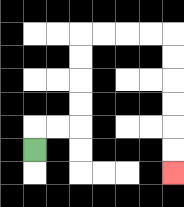{'start': '[1, 6]', 'end': '[7, 7]', 'path_directions': 'U,R,R,U,U,U,U,R,R,R,R,D,D,D,D,D,D', 'path_coordinates': '[[1, 6], [1, 5], [2, 5], [3, 5], [3, 4], [3, 3], [3, 2], [3, 1], [4, 1], [5, 1], [6, 1], [7, 1], [7, 2], [7, 3], [7, 4], [7, 5], [7, 6], [7, 7]]'}